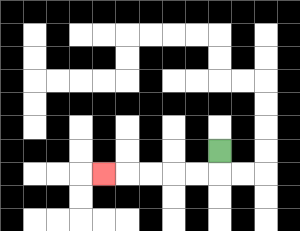{'start': '[9, 6]', 'end': '[4, 7]', 'path_directions': 'D,L,L,L,L,L', 'path_coordinates': '[[9, 6], [9, 7], [8, 7], [7, 7], [6, 7], [5, 7], [4, 7]]'}